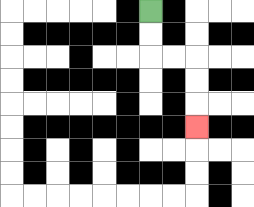{'start': '[6, 0]', 'end': '[8, 5]', 'path_directions': 'D,D,R,R,D,D,D', 'path_coordinates': '[[6, 0], [6, 1], [6, 2], [7, 2], [8, 2], [8, 3], [8, 4], [8, 5]]'}